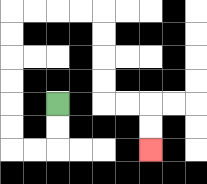{'start': '[2, 4]', 'end': '[6, 6]', 'path_directions': 'D,D,L,L,U,U,U,U,U,U,R,R,R,R,D,D,D,D,R,R,D,D', 'path_coordinates': '[[2, 4], [2, 5], [2, 6], [1, 6], [0, 6], [0, 5], [0, 4], [0, 3], [0, 2], [0, 1], [0, 0], [1, 0], [2, 0], [3, 0], [4, 0], [4, 1], [4, 2], [4, 3], [4, 4], [5, 4], [6, 4], [6, 5], [6, 6]]'}